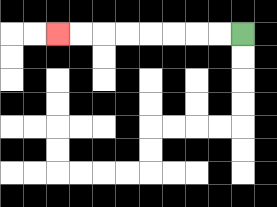{'start': '[10, 1]', 'end': '[2, 1]', 'path_directions': 'L,L,L,L,L,L,L,L', 'path_coordinates': '[[10, 1], [9, 1], [8, 1], [7, 1], [6, 1], [5, 1], [4, 1], [3, 1], [2, 1]]'}